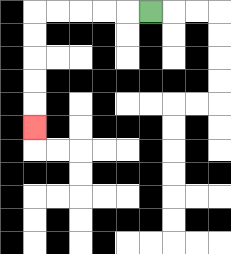{'start': '[6, 0]', 'end': '[1, 5]', 'path_directions': 'L,L,L,L,L,D,D,D,D,D', 'path_coordinates': '[[6, 0], [5, 0], [4, 0], [3, 0], [2, 0], [1, 0], [1, 1], [1, 2], [1, 3], [1, 4], [1, 5]]'}